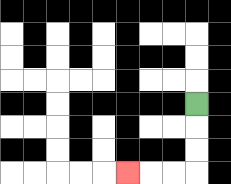{'start': '[8, 4]', 'end': '[5, 7]', 'path_directions': 'D,D,D,L,L,L', 'path_coordinates': '[[8, 4], [8, 5], [8, 6], [8, 7], [7, 7], [6, 7], [5, 7]]'}